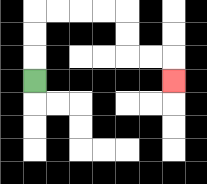{'start': '[1, 3]', 'end': '[7, 3]', 'path_directions': 'U,U,U,R,R,R,R,D,D,R,R,D', 'path_coordinates': '[[1, 3], [1, 2], [1, 1], [1, 0], [2, 0], [3, 0], [4, 0], [5, 0], [5, 1], [5, 2], [6, 2], [7, 2], [7, 3]]'}